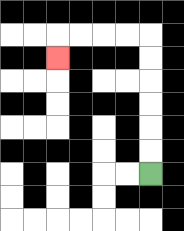{'start': '[6, 7]', 'end': '[2, 2]', 'path_directions': 'U,U,U,U,U,U,L,L,L,L,D', 'path_coordinates': '[[6, 7], [6, 6], [6, 5], [6, 4], [6, 3], [6, 2], [6, 1], [5, 1], [4, 1], [3, 1], [2, 1], [2, 2]]'}